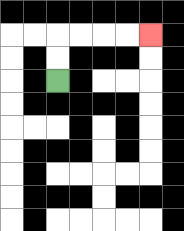{'start': '[2, 3]', 'end': '[6, 1]', 'path_directions': 'U,U,R,R,R,R', 'path_coordinates': '[[2, 3], [2, 2], [2, 1], [3, 1], [4, 1], [5, 1], [6, 1]]'}